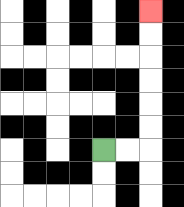{'start': '[4, 6]', 'end': '[6, 0]', 'path_directions': 'R,R,U,U,U,U,U,U', 'path_coordinates': '[[4, 6], [5, 6], [6, 6], [6, 5], [6, 4], [6, 3], [6, 2], [6, 1], [6, 0]]'}